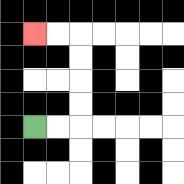{'start': '[1, 5]', 'end': '[1, 1]', 'path_directions': 'R,R,U,U,U,U,L,L', 'path_coordinates': '[[1, 5], [2, 5], [3, 5], [3, 4], [3, 3], [3, 2], [3, 1], [2, 1], [1, 1]]'}